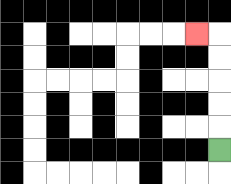{'start': '[9, 6]', 'end': '[8, 1]', 'path_directions': 'U,U,U,U,U,L', 'path_coordinates': '[[9, 6], [9, 5], [9, 4], [9, 3], [9, 2], [9, 1], [8, 1]]'}